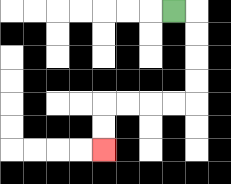{'start': '[7, 0]', 'end': '[4, 6]', 'path_directions': 'R,D,D,D,D,L,L,L,L,D,D', 'path_coordinates': '[[7, 0], [8, 0], [8, 1], [8, 2], [8, 3], [8, 4], [7, 4], [6, 4], [5, 4], [4, 4], [4, 5], [4, 6]]'}